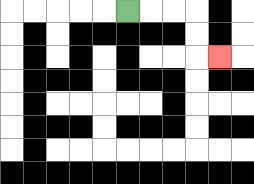{'start': '[5, 0]', 'end': '[9, 2]', 'path_directions': 'R,R,R,D,D,R', 'path_coordinates': '[[5, 0], [6, 0], [7, 0], [8, 0], [8, 1], [8, 2], [9, 2]]'}